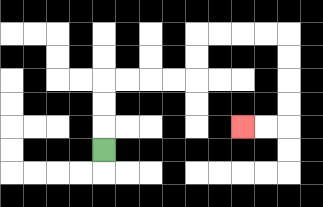{'start': '[4, 6]', 'end': '[10, 5]', 'path_directions': 'U,U,U,R,R,R,R,U,U,R,R,R,R,D,D,D,D,L,L', 'path_coordinates': '[[4, 6], [4, 5], [4, 4], [4, 3], [5, 3], [6, 3], [7, 3], [8, 3], [8, 2], [8, 1], [9, 1], [10, 1], [11, 1], [12, 1], [12, 2], [12, 3], [12, 4], [12, 5], [11, 5], [10, 5]]'}